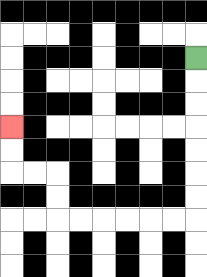{'start': '[8, 2]', 'end': '[0, 5]', 'path_directions': 'D,D,D,D,D,D,D,L,L,L,L,L,L,U,U,L,L,U,U', 'path_coordinates': '[[8, 2], [8, 3], [8, 4], [8, 5], [8, 6], [8, 7], [8, 8], [8, 9], [7, 9], [6, 9], [5, 9], [4, 9], [3, 9], [2, 9], [2, 8], [2, 7], [1, 7], [0, 7], [0, 6], [0, 5]]'}